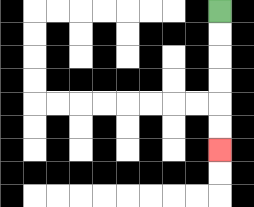{'start': '[9, 0]', 'end': '[9, 6]', 'path_directions': 'D,D,D,D,D,D', 'path_coordinates': '[[9, 0], [9, 1], [9, 2], [9, 3], [9, 4], [9, 5], [9, 6]]'}